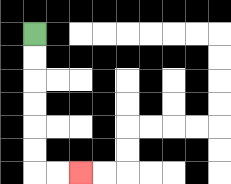{'start': '[1, 1]', 'end': '[3, 7]', 'path_directions': 'D,D,D,D,D,D,R,R', 'path_coordinates': '[[1, 1], [1, 2], [1, 3], [1, 4], [1, 5], [1, 6], [1, 7], [2, 7], [3, 7]]'}